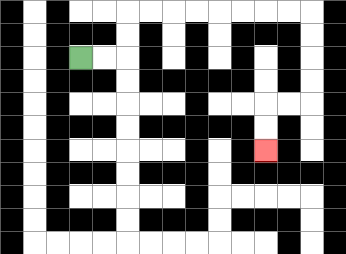{'start': '[3, 2]', 'end': '[11, 6]', 'path_directions': 'R,R,U,U,R,R,R,R,R,R,R,R,D,D,D,D,L,L,D,D', 'path_coordinates': '[[3, 2], [4, 2], [5, 2], [5, 1], [5, 0], [6, 0], [7, 0], [8, 0], [9, 0], [10, 0], [11, 0], [12, 0], [13, 0], [13, 1], [13, 2], [13, 3], [13, 4], [12, 4], [11, 4], [11, 5], [11, 6]]'}